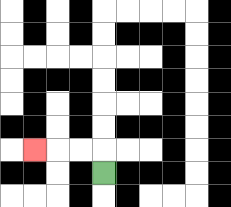{'start': '[4, 7]', 'end': '[1, 6]', 'path_directions': 'U,L,L,L', 'path_coordinates': '[[4, 7], [4, 6], [3, 6], [2, 6], [1, 6]]'}